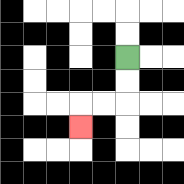{'start': '[5, 2]', 'end': '[3, 5]', 'path_directions': 'D,D,L,L,D', 'path_coordinates': '[[5, 2], [5, 3], [5, 4], [4, 4], [3, 4], [3, 5]]'}